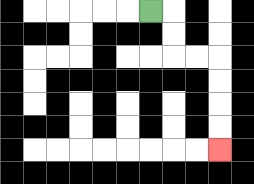{'start': '[6, 0]', 'end': '[9, 6]', 'path_directions': 'R,D,D,R,R,D,D,D,D', 'path_coordinates': '[[6, 0], [7, 0], [7, 1], [7, 2], [8, 2], [9, 2], [9, 3], [9, 4], [9, 5], [9, 6]]'}